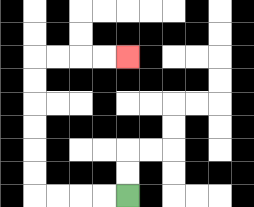{'start': '[5, 8]', 'end': '[5, 2]', 'path_directions': 'L,L,L,L,U,U,U,U,U,U,R,R,R,R', 'path_coordinates': '[[5, 8], [4, 8], [3, 8], [2, 8], [1, 8], [1, 7], [1, 6], [1, 5], [1, 4], [1, 3], [1, 2], [2, 2], [3, 2], [4, 2], [5, 2]]'}